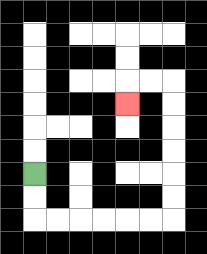{'start': '[1, 7]', 'end': '[5, 4]', 'path_directions': 'D,D,R,R,R,R,R,R,U,U,U,U,U,U,L,L,D', 'path_coordinates': '[[1, 7], [1, 8], [1, 9], [2, 9], [3, 9], [4, 9], [5, 9], [6, 9], [7, 9], [7, 8], [7, 7], [7, 6], [7, 5], [7, 4], [7, 3], [6, 3], [5, 3], [5, 4]]'}